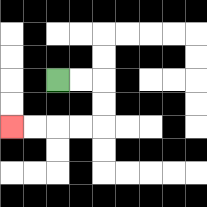{'start': '[2, 3]', 'end': '[0, 5]', 'path_directions': 'R,R,D,D,L,L,L,L', 'path_coordinates': '[[2, 3], [3, 3], [4, 3], [4, 4], [4, 5], [3, 5], [2, 5], [1, 5], [0, 5]]'}